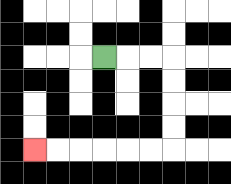{'start': '[4, 2]', 'end': '[1, 6]', 'path_directions': 'R,R,R,D,D,D,D,L,L,L,L,L,L', 'path_coordinates': '[[4, 2], [5, 2], [6, 2], [7, 2], [7, 3], [7, 4], [7, 5], [7, 6], [6, 6], [5, 6], [4, 6], [3, 6], [2, 6], [1, 6]]'}